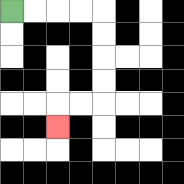{'start': '[0, 0]', 'end': '[2, 5]', 'path_directions': 'R,R,R,R,D,D,D,D,L,L,D', 'path_coordinates': '[[0, 0], [1, 0], [2, 0], [3, 0], [4, 0], [4, 1], [4, 2], [4, 3], [4, 4], [3, 4], [2, 4], [2, 5]]'}